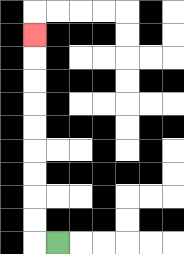{'start': '[2, 10]', 'end': '[1, 1]', 'path_directions': 'L,U,U,U,U,U,U,U,U,U', 'path_coordinates': '[[2, 10], [1, 10], [1, 9], [1, 8], [1, 7], [1, 6], [1, 5], [1, 4], [1, 3], [1, 2], [1, 1]]'}